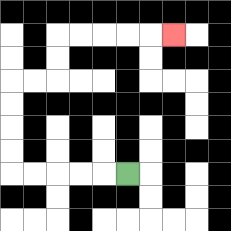{'start': '[5, 7]', 'end': '[7, 1]', 'path_directions': 'L,L,L,L,L,U,U,U,U,R,R,U,U,R,R,R,R,R', 'path_coordinates': '[[5, 7], [4, 7], [3, 7], [2, 7], [1, 7], [0, 7], [0, 6], [0, 5], [0, 4], [0, 3], [1, 3], [2, 3], [2, 2], [2, 1], [3, 1], [4, 1], [5, 1], [6, 1], [7, 1]]'}